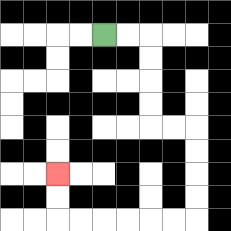{'start': '[4, 1]', 'end': '[2, 7]', 'path_directions': 'R,R,D,D,D,D,R,R,D,D,D,D,L,L,L,L,L,L,U,U', 'path_coordinates': '[[4, 1], [5, 1], [6, 1], [6, 2], [6, 3], [6, 4], [6, 5], [7, 5], [8, 5], [8, 6], [8, 7], [8, 8], [8, 9], [7, 9], [6, 9], [5, 9], [4, 9], [3, 9], [2, 9], [2, 8], [2, 7]]'}